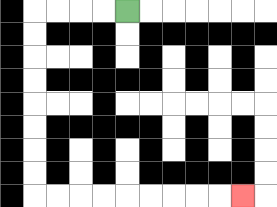{'start': '[5, 0]', 'end': '[10, 8]', 'path_directions': 'L,L,L,L,D,D,D,D,D,D,D,D,R,R,R,R,R,R,R,R,R', 'path_coordinates': '[[5, 0], [4, 0], [3, 0], [2, 0], [1, 0], [1, 1], [1, 2], [1, 3], [1, 4], [1, 5], [1, 6], [1, 7], [1, 8], [2, 8], [3, 8], [4, 8], [5, 8], [6, 8], [7, 8], [8, 8], [9, 8], [10, 8]]'}